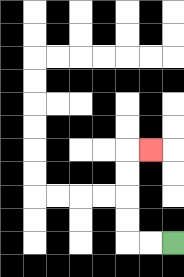{'start': '[7, 10]', 'end': '[6, 6]', 'path_directions': 'L,L,U,U,U,U,R', 'path_coordinates': '[[7, 10], [6, 10], [5, 10], [5, 9], [5, 8], [5, 7], [5, 6], [6, 6]]'}